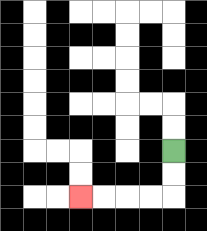{'start': '[7, 6]', 'end': '[3, 8]', 'path_directions': 'D,D,L,L,L,L', 'path_coordinates': '[[7, 6], [7, 7], [7, 8], [6, 8], [5, 8], [4, 8], [3, 8]]'}